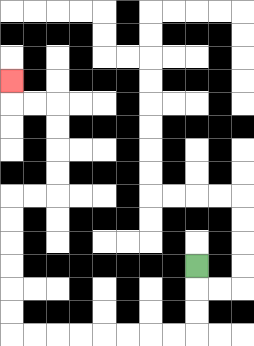{'start': '[8, 11]', 'end': '[0, 3]', 'path_directions': 'D,D,D,L,L,L,L,L,L,L,L,U,U,U,U,U,U,R,R,U,U,U,U,L,L,U', 'path_coordinates': '[[8, 11], [8, 12], [8, 13], [8, 14], [7, 14], [6, 14], [5, 14], [4, 14], [3, 14], [2, 14], [1, 14], [0, 14], [0, 13], [0, 12], [0, 11], [0, 10], [0, 9], [0, 8], [1, 8], [2, 8], [2, 7], [2, 6], [2, 5], [2, 4], [1, 4], [0, 4], [0, 3]]'}